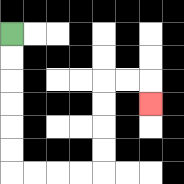{'start': '[0, 1]', 'end': '[6, 4]', 'path_directions': 'D,D,D,D,D,D,R,R,R,R,U,U,U,U,R,R,D', 'path_coordinates': '[[0, 1], [0, 2], [0, 3], [0, 4], [0, 5], [0, 6], [0, 7], [1, 7], [2, 7], [3, 7], [4, 7], [4, 6], [4, 5], [4, 4], [4, 3], [5, 3], [6, 3], [6, 4]]'}